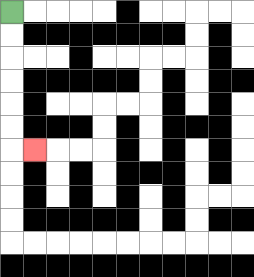{'start': '[0, 0]', 'end': '[1, 6]', 'path_directions': 'D,D,D,D,D,D,R', 'path_coordinates': '[[0, 0], [0, 1], [0, 2], [0, 3], [0, 4], [0, 5], [0, 6], [1, 6]]'}